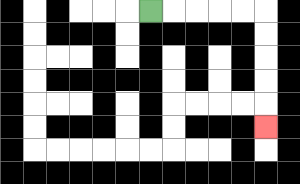{'start': '[6, 0]', 'end': '[11, 5]', 'path_directions': 'R,R,R,R,R,D,D,D,D,D', 'path_coordinates': '[[6, 0], [7, 0], [8, 0], [9, 0], [10, 0], [11, 0], [11, 1], [11, 2], [11, 3], [11, 4], [11, 5]]'}